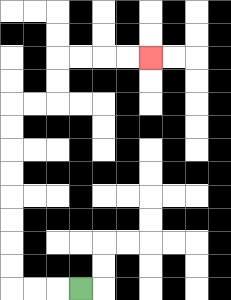{'start': '[3, 12]', 'end': '[6, 2]', 'path_directions': 'L,L,L,U,U,U,U,U,U,U,U,R,R,U,U,R,R,R,R', 'path_coordinates': '[[3, 12], [2, 12], [1, 12], [0, 12], [0, 11], [0, 10], [0, 9], [0, 8], [0, 7], [0, 6], [0, 5], [0, 4], [1, 4], [2, 4], [2, 3], [2, 2], [3, 2], [4, 2], [5, 2], [6, 2]]'}